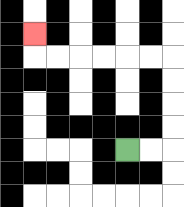{'start': '[5, 6]', 'end': '[1, 1]', 'path_directions': 'R,R,U,U,U,U,L,L,L,L,L,L,U', 'path_coordinates': '[[5, 6], [6, 6], [7, 6], [7, 5], [7, 4], [7, 3], [7, 2], [6, 2], [5, 2], [4, 2], [3, 2], [2, 2], [1, 2], [1, 1]]'}